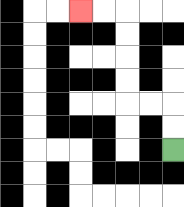{'start': '[7, 6]', 'end': '[3, 0]', 'path_directions': 'U,U,L,L,U,U,U,U,L,L', 'path_coordinates': '[[7, 6], [7, 5], [7, 4], [6, 4], [5, 4], [5, 3], [5, 2], [5, 1], [5, 0], [4, 0], [3, 0]]'}